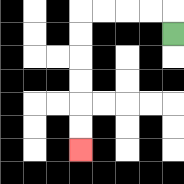{'start': '[7, 1]', 'end': '[3, 6]', 'path_directions': 'U,L,L,L,L,D,D,D,D,D,D', 'path_coordinates': '[[7, 1], [7, 0], [6, 0], [5, 0], [4, 0], [3, 0], [3, 1], [3, 2], [3, 3], [3, 4], [3, 5], [3, 6]]'}